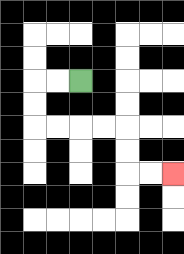{'start': '[3, 3]', 'end': '[7, 7]', 'path_directions': 'L,L,D,D,R,R,R,R,D,D,R,R', 'path_coordinates': '[[3, 3], [2, 3], [1, 3], [1, 4], [1, 5], [2, 5], [3, 5], [4, 5], [5, 5], [5, 6], [5, 7], [6, 7], [7, 7]]'}